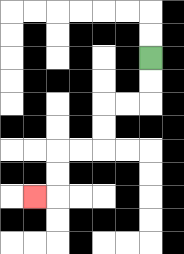{'start': '[6, 2]', 'end': '[1, 8]', 'path_directions': 'D,D,L,L,D,D,L,L,D,D,L', 'path_coordinates': '[[6, 2], [6, 3], [6, 4], [5, 4], [4, 4], [4, 5], [4, 6], [3, 6], [2, 6], [2, 7], [2, 8], [1, 8]]'}